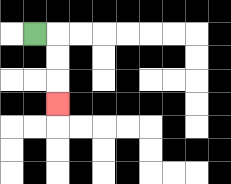{'start': '[1, 1]', 'end': '[2, 4]', 'path_directions': 'R,D,D,D', 'path_coordinates': '[[1, 1], [2, 1], [2, 2], [2, 3], [2, 4]]'}